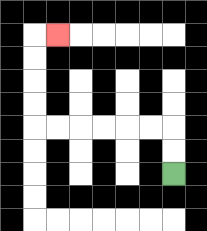{'start': '[7, 7]', 'end': '[2, 1]', 'path_directions': 'U,U,L,L,L,L,L,L,U,U,U,U,R', 'path_coordinates': '[[7, 7], [7, 6], [7, 5], [6, 5], [5, 5], [4, 5], [3, 5], [2, 5], [1, 5], [1, 4], [1, 3], [1, 2], [1, 1], [2, 1]]'}